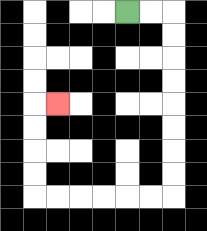{'start': '[5, 0]', 'end': '[2, 4]', 'path_directions': 'R,R,D,D,D,D,D,D,D,D,L,L,L,L,L,L,U,U,U,U,R', 'path_coordinates': '[[5, 0], [6, 0], [7, 0], [7, 1], [7, 2], [7, 3], [7, 4], [7, 5], [7, 6], [7, 7], [7, 8], [6, 8], [5, 8], [4, 8], [3, 8], [2, 8], [1, 8], [1, 7], [1, 6], [1, 5], [1, 4], [2, 4]]'}